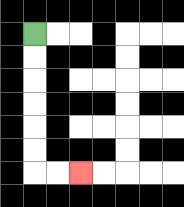{'start': '[1, 1]', 'end': '[3, 7]', 'path_directions': 'D,D,D,D,D,D,R,R', 'path_coordinates': '[[1, 1], [1, 2], [1, 3], [1, 4], [1, 5], [1, 6], [1, 7], [2, 7], [3, 7]]'}